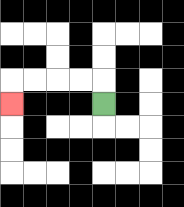{'start': '[4, 4]', 'end': '[0, 4]', 'path_directions': 'U,L,L,L,L,D', 'path_coordinates': '[[4, 4], [4, 3], [3, 3], [2, 3], [1, 3], [0, 3], [0, 4]]'}